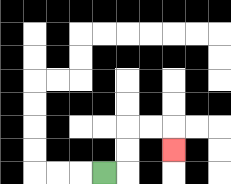{'start': '[4, 7]', 'end': '[7, 6]', 'path_directions': 'R,U,U,R,R,D', 'path_coordinates': '[[4, 7], [5, 7], [5, 6], [5, 5], [6, 5], [7, 5], [7, 6]]'}